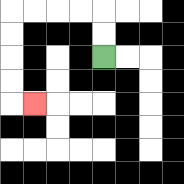{'start': '[4, 2]', 'end': '[1, 4]', 'path_directions': 'U,U,L,L,L,L,D,D,D,D,R', 'path_coordinates': '[[4, 2], [4, 1], [4, 0], [3, 0], [2, 0], [1, 0], [0, 0], [0, 1], [0, 2], [0, 3], [0, 4], [1, 4]]'}